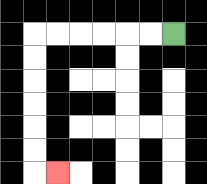{'start': '[7, 1]', 'end': '[2, 7]', 'path_directions': 'L,L,L,L,L,L,D,D,D,D,D,D,R', 'path_coordinates': '[[7, 1], [6, 1], [5, 1], [4, 1], [3, 1], [2, 1], [1, 1], [1, 2], [1, 3], [1, 4], [1, 5], [1, 6], [1, 7], [2, 7]]'}